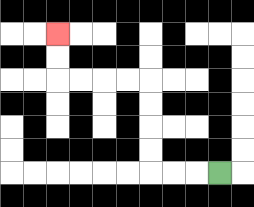{'start': '[9, 7]', 'end': '[2, 1]', 'path_directions': 'L,L,L,U,U,U,U,L,L,L,L,U,U', 'path_coordinates': '[[9, 7], [8, 7], [7, 7], [6, 7], [6, 6], [6, 5], [6, 4], [6, 3], [5, 3], [4, 3], [3, 3], [2, 3], [2, 2], [2, 1]]'}